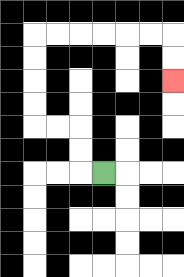{'start': '[4, 7]', 'end': '[7, 3]', 'path_directions': 'L,U,U,L,L,U,U,U,U,R,R,R,R,R,R,D,D', 'path_coordinates': '[[4, 7], [3, 7], [3, 6], [3, 5], [2, 5], [1, 5], [1, 4], [1, 3], [1, 2], [1, 1], [2, 1], [3, 1], [4, 1], [5, 1], [6, 1], [7, 1], [7, 2], [7, 3]]'}